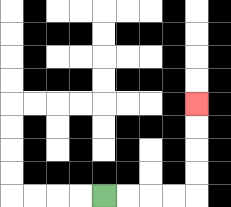{'start': '[4, 8]', 'end': '[8, 4]', 'path_directions': 'R,R,R,R,U,U,U,U', 'path_coordinates': '[[4, 8], [5, 8], [6, 8], [7, 8], [8, 8], [8, 7], [8, 6], [8, 5], [8, 4]]'}